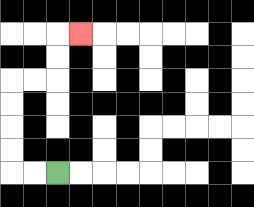{'start': '[2, 7]', 'end': '[3, 1]', 'path_directions': 'L,L,U,U,U,U,R,R,U,U,R', 'path_coordinates': '[[2, 7], [1, 7], [0, 7], [0, 6], [0, 5], [0, 4], [0, 3], [1, 3], [2, 3], [2, 2], [2, 1], [3, 1]]'}